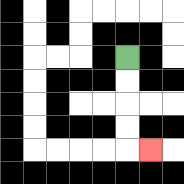{'start': '[5, 2]', 'end': '[6, 6]', 'path_directions': 'D,D,D,D,R', 'path_coordinates': '[[5, 2], [5, 3], [5, 4], [5, 5], [5, 6], [6, 6]]'}